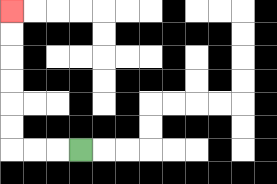{'start': '[3, 6]', 'end': '[0, 0]', 'path_directions': 'L,L,L,U,U,U,U,U,U', 'path_coordinates': '[[3, 6], [2, 6], [1, 6], [0, 6], [0, 5], [0, 4], [0, 3], [0, 2], [0, 1], [0, 0]]'}